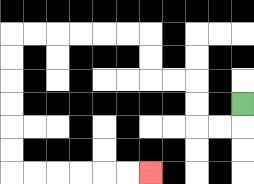{'start': '[10, 4]', 'end': '[6, 7]', 'path_directions': 'D,L,L,U,U,L,L,U,U,L,L,L,L,L,L,D,D,D,D,D,D,R,R,R,R,R,R', 'path_coordinates': '[[10, 4], [10, 5], [9, 5], [8, 5], [8, 4], [8, 3], [7, 3], [6, 3], [6, 2], [6, 1], [5, 1], [4, 1], [3, 1], [2, 1], [1, 1], [0, 1], [0, 2], [0, 3], [0, 4], [0, 5], [0, 6], [0, 7], [1, 7], [2, 7], [3, 7], [4, 7], [5, 7], [6, 7]]'}